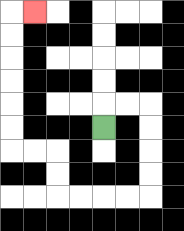{'start': '[4, 5]', 'end': '[1, 0]', 'path_directions': 'U,R,R,D,D,D,D,L,L,L,L,U,U,L,L,U,U,U,U,U,U,R', 'path_coordinates': '[[4, 5], [4, 4], [5, 4], [6, 4], [6, 5], [6, 6], [6, 7], [6, 8], [5, 8], [4, 8], [3, 8], [2, 8], [2, 7], [2, 6], [1, 6], [0, 6], [0, 5], [0, 4], [0, 3], [0, 2], [0, 1], [0, 0], [1, 0]]'}